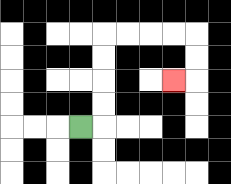{'start': '[3, 5]', 'end': '[7, 3]', 'path_directions': 'R,U,U,U,U,R,R,R,R,D,D,L', 'path_coordinates': '[[3, 5], [4, 5], [4, 4], [4, 3], [4, 2], [4, 1], [5, 1], [6, 1], [7, 1], [8, 1], [8, 2], [8, 3], [7, 3]]'}